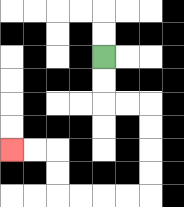{'start': '[4, 2]', 'end': '[0, 6]', 'path_directions': 'D,D,R,R,D,D,D,D,L,L,L,L,U,U,L,L', 'path_coordinates': '[[4, 2], [4, 3], [4, 4], [5, 4], [6, 4], [6, 5], [6, 6], [6, 7], [6, 8], [5, 8], [4, 8], [3, 8], [2, 8], [2, 7], [2, 6], [1, 6], [0, 6]]'}